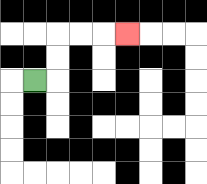{'start': '[1, 3]', 'end': '[5, 1]', 'path_directions': 'R,U,U,R,R,R', 'path_coordinates': '[[1, 3], [2, 3], [2, 2], [2, 1], [3, 1], [4, 1], [5, 1]]'}